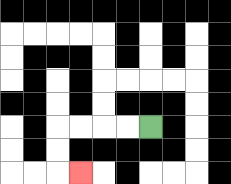{'start': '[6, 5]', 'end': '[3, 7]', 'path_directions': 'L,L,L,L,D,D,R', 'path_coordinates': '[[6, 5], [5, 5], [4, 5], [3, 5], [2, 5], [2, 6], [2, 7], [3, 7]]'}